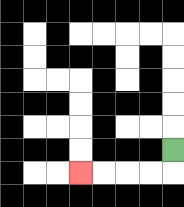{'start': '[7, 6]', 'end': '[3, 7]', 'path_directions': 'D,L,L,L,L', 'path_coordinates': '[[7, 6], [7, 7], [6, 7], [5, 7], [4, 7], [3, 7]]'}